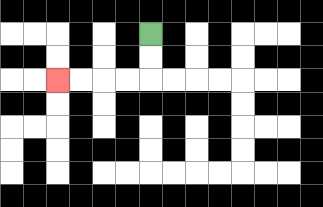{'start': '[6, 1]', 'end': '[2, 3]', 'path_directions': 'D,D,L,L,L,L', 'path_coordinates': '[[6, 1], [6, 2], [6, 3], [5, 3], [4, 3], [3, 3], [2, 3]]'}